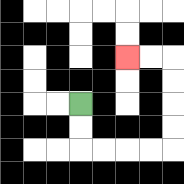{'start': '[3, 4]', 'end': '[5, 2]', 'path_directions': 'D,D,R,R,R,R,U,U,U,U,L,L', 'path_coordinates': '[[3, 4], [3, 5], [3, 6], [4, 6], [5, 6], [6, 6], [7, 6], [7, 5], [7, 4], [7, 3], [7, 2], [6, 2], [5, 2]]'}